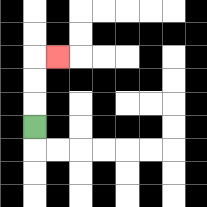{'start': '[1, 5]', 'end': '[2, 2]', 'path_directions': 'U,U,U,R', 'path_coordinates': '[[1, 5], [1, 4], [1, 3], [1, 2], [2, 2]]'}